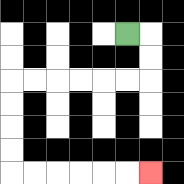{'start': '[5, 1]', 'end': '[6, 7]', 'path_directions': 'R,D,D,L,L,L,L,L,L,D,D,D,D,R,R,R,R,R,R', 'path_coordinates': '[[5, 1], [6, 1], [6, 2], [6, 3], [5, 3], [4, 3], [3, 3], [2, 3], [1, 3], [0, 3], [0, 4], [0, 5], [0, 6], [0, 7], [1, 7], [2, 7], [3, 7], [4, 7], [5, 7], [6, 7]]'}